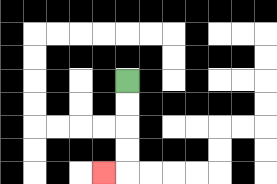{'start': '[5, 3]', 'end': '[4, 7]', 'path_directions': 'D,D,D,D,L', 'path_coordinates': '[[5, 3], [5, 4], [5, 5], [5, 6], [5, 7], [4, 7]]'}